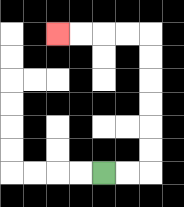{'start': '[4, 7]', 'end': '[2, 1]', 'path_directions': 'R,R,U,U,U,U,U,U,L,L,L,L', 'path_coordinates': '[[4, 7], [5, 7], [6, 7], [6, 6], [6, 5], [6, 4], [6, 3], [6, 2], [6, 1], [5, 1], [4, 1], [3, 1], [2, 1]]'}